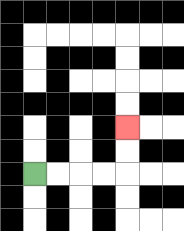{'start': '[1, 7]', 'end': '[5, 5]', 'path_directions': 'R,R,R,R,U,U', 'path_coordinates': '[[1, 7], [2, 7], [3, 7], [4, 7], [5, 7], [5, 6], [5, 5]]'}